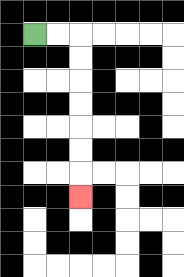{'start': '[1, 1]', 'end': '[3, 8]', 'path_directions': 'R,R,D,D,D,D,D,D,D', 'path_coordinates': '[[1, 1], [2, 1], [3, 1], [3, 2], [3, 3], [3, 4], [3, 5], [3, 6], [3, 7], [3, 8]]'}